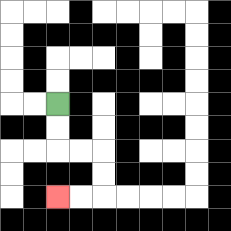{'start': '[2, 4]', 'end': '[2, 8]', 'path_directions': 'D,D,R,R,D,D,L,L', 'path_coordinates': '[[2, 4], [2, 5], [2, 6], [3, 6], [4, 6], [4, 7], [4, 8], [3, 8], [2, 8]]'}